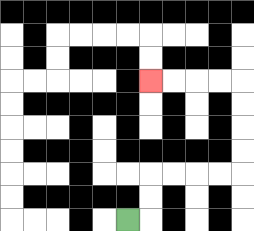{'start': '[5, 9]', 'end': '[6, 3]', 'path_directions': 'R,U,U,R,R,R,R,U,U,U,U,L,L,L,L', 'path_coordinates': '[[5, 9], [6, 9], [6, 8], [6, 7], [7, 7], [8, 7], [9, 7], [10, 7], [10, 6], [10, 5], [10, 4], [10, 3], [9, 3], [8, 3], [7, 3], [6, 3]]'}